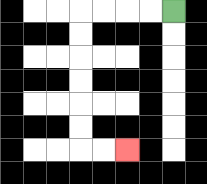{'start': '[7, 0]', 'end': '[5, 6]', 'path_directions': 'L,L,L,L,D,D,D,D,D,D,R,R', 'path_coordinates': '[[7, 0], [6, 0], [5, 0], [4, 0], [3, 0], [3, 1], [3, 2], [3, 3], [3, 4], [3, 5], [3, 6], [4, 6], [5, 6]]'}